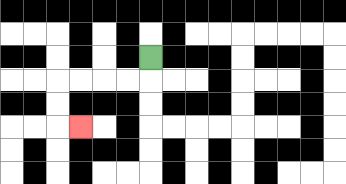{'start': '[6, 2]', 'end': '[3, 5]', 'path_directions': 'D,L,L,L,L,D,D,R', 'path_coordinates': '[[6, 2], [6, 3], [5, 3], [4, 3], [3, 3], [2, 3], [2, 4], [2, 5], [3, 5]]'}